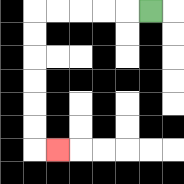{'start': '[6, 0]', 'end': '[2, 6]', 'path_directions': 'L,L,L,L,L,D,D,D,D,D,D,R', 'path_coordinates': '[[6, 0], [5, 0], [4, 0], [3, 0], [2, 0], [1, 0], [1, 1], [1, 2], [1, 3], [1, 4], [1, 5], [1, 6], [2, 6]]'}